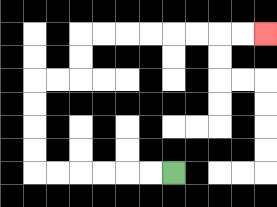{'start': '[7, 7]', 'end': '[11, 1]', 'path_directions': 'L,L,L,L,L,L,U,U,U,U,R,R,U,U,R,R,R,R,R,R,R,R', 'path_coordinates': '[[7, 7], [6, 7], [5, 7], [4, 7], [3, 7], [2, 7], [1, 7], [1, 6], [1, 5], [1, 4], [1, 3], [2, 3], [3, 3], [3, 2], [3, 1], [4, 1], [5, 1], [6, 1], [7, 1], [8, 1], [9, 1], [10, 1], [11, 1]]'}